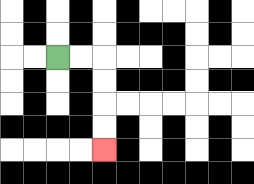{'start': '[2, 2]', 'end': '[4, 6]', 'path_directions': 'R,R,D,D,D,D', 'path_coordinates': '[[2, 2], [3, 2], [4, 2], [4, 3], [4, 4], [4, 5], [4, 6]]'}